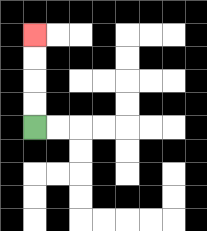{'start': '[1, 5]', 'end': '[1, 1]', 'path_directions': 'U,U,U,U', 'path_coordinates': '[[1, 5], [1, 4], [1, 3], [1, 2], [1, 1]]'}